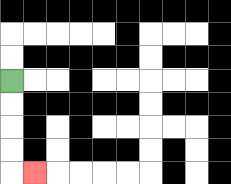{'start': '[0, 3]', 'end': '[1, 7]', 'path_directions': 'D,D,D,D,R', 'path_coordinates': '[[0, 3], [0, 4], [0, 5], [0, 6], [0, 7], [1, 7]]'}